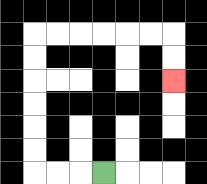{'start': '[4, 7]', 'end': '[7, 3]', 'path_directions': 'L,L,L,U,U,U,U,U,U,R,R,R,R,R,R,D,D', 'path_coordinates': '[[4, 7], [3, 7], [2, 7], [1, 7], [1, 6], [1, 5], [1, 4], [1, 3], [1, 2], [1, 1], [2, 1], [3, 1], [4, 1], [5, 1], [6, 1], [7, 1], [7, 2], [7, 3]]'}